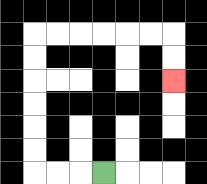{'start': '[4, 7]', 'end': '[7, 3]', 'path_directions': 'L,L,L,U,U,U,U,U,U,R,R,R,R,R,R,D,D', 'path_coordinates': '[[4, 7], [3, 7], [2, 7], [1, 7], [1, 6], [1, 5], [1, 4], [1, 3], [1, 2], [1, 1], [2, 1], [3, 1], [4, 1], [5, 1], [6, 1], [7, 1], [7, 2], [7, 3]]'}